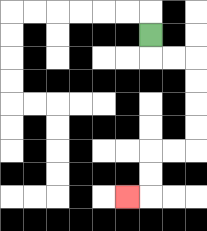{'start': '[6, 1]', 'end': '[5, 8]', 'path_directions': 'D,R,R,D,D,D,D,L,L,D,D,L', 'path_coordinates': '[[6, 1], [6, 2], [7, 2], [8, 2], [8, 3], [8, 4], [8, 5], [8, 6], [7, 6], [6, 6], [6, 7], [6, 8], [5, 8]]'}